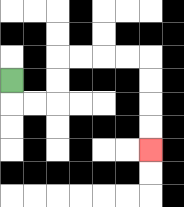{'start': '[0, 3]', 'end': '[6, 6]', 'path_directions': 'D,R,R,U,U,R,R,R,R,D,D,D,D', 'path_coordinates': '[[0, 3], [0, 4], [1, 4], [2, 4], [2, 3], [2, 2], [3, 2], [4, 2], [5, 2], [6, 2], [6, 3], [6, 4], [6, 5], [6, 6]]'}